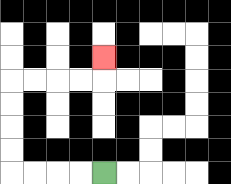{'start': '[4, 7]', 'end': '[4, 2]', 'path_directions': 'L,L,L,L,U,U,U,U,R,R,R,R,U', 'path_coordinates': '[[4, 7], [3, 7], [2, 7], [1, 7], [0, 7], [0, 6], [0, 5], [0, 4], [0, 3], [1, 3], [2, 3], [3, 3], [4, 3], [4, 2]]'}